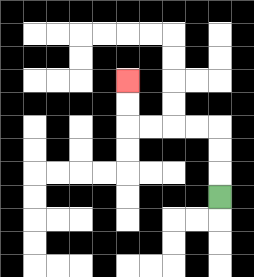{'start': '[9, 8]', 'end': '[5, 3]', 'path_directions': 'U,U,U,L,L,L,L,U,U', 'path_coordinates': '[[9, 8], [9, 7], [9, 6], [9, 5], [8, 5], [7, 5], [6, 5], [5, 5], [5, 4], [5, 3]]'}